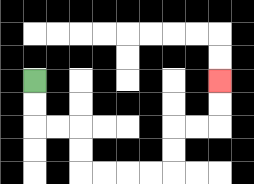{'start': '[1, 3]', 'end': '[9, 3]', 'path_directions': 'D,D,R,R,D,D,R,R,R,R,U,U,R,R,U,U', 'path_coordinates': '[[1, 3], [1, 4], [1, 5], [2, 5], [3, 5], [3, 6], [3, 7], [4, 7], [5, 7], [6, 7], [7, 7], [7, 6], [7, 5], [8, 5], [9, 5], [9, 4], [9, 3]]'}